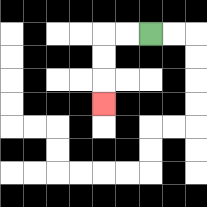{'start': '[6, 1]', 'end': '[4, 4]', 'path_directions': 'L,L,D,D,D', 'path_coordinates': '[[6, 1], [5, 1], [4, 1], [4, 2], [4, 3], [4, 4]]'}